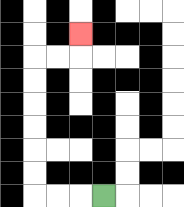{'start': '[4, 8]', 'end': '[3, 1]', 'path_directions': 'L,L,L,U,U,U,U,U,U,R,R,U', 'path_coordinates': '[[4, 8], [3, 8], [2, 8], [1, 8], [1, 7], [1, 6], [1, 5], [1, 4], [1, 3], [1, 2], [2, 2], [3, 2], [3, 1]]'}